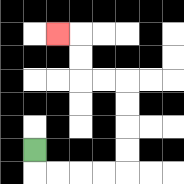{'start': '[1, 6]', 'end': '[2, 1]', 'path_directions': 'D,R,R,R,R,U,U,U,U,L,L,U,U,L', 'path_coordinates': '[[1, 6], [1, 7], [2, 7], [3, 7], [4, 7], [5, 7], [5, 6], [5, 5], [5, 4], [5, 3], [4, 3], [3, 3], [3, 2], [3, 1], [2, 1]]'}